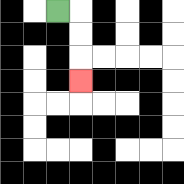{'start': '[2, 0]', 'end': '[3, 3]', 'path_directions': 'R,D,D,D', 'path_coordinates': '[[2, 0], [3, 0], [3, 1], [3, 2], [3, 3]]'}